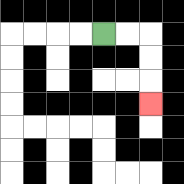{'start': '[4, 1]', 'end': '[6, 4]', 'path_directions': 'R,R,D,D,D', 'path_coordinates': '[[4, 1], [5, 1], [6, 1], [6, 2], [6, 3], [6, 4]]'}